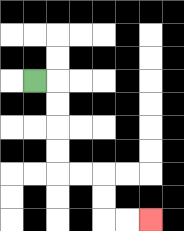{'start': '[1, 3]', 'end': '[6, 9]', 'path_directions': 'R,D,D,D,D,R,R,D,D,R,R', 'path_coordinates': '[[1, 3], [2, 3], [2, 4], [2, 5], [2, 6], [2, 7], [3, 7], [4, 7], [4, 8], [4, 9], [5, 9], [6, 9]]'}